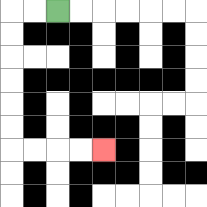{'start': '[2, 0]', 'end': '[4, 6]', 'path_directions': 'L,L,D,D,D,D,D,D,R,R,R,R', 'path_coordinates': '[[2, 0], [1, 0], [0, 0], [0, 1], [0, 2], [0, 3], [0, 4], [0, 5], [0, 6], [1, 6], [2, 6], [3, 6], [4, 6]]'}